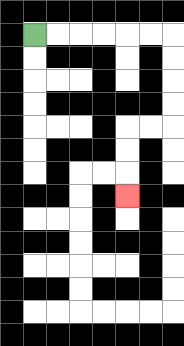{'start': '[1, 1]', 'end': '[5, 8]', 'path_directions': 'R,R,R,R,R,R,D,D,D,D,L,L,D,D,D', 'path_coordinates': '[[1, 1], [2, 1], [3, 1], [4, 1], [5, 1], [6, 1], [7, 1], [7, 2], [7, 3], [7, 4], [7, 5], [6, 5], [5, 5], [5, 6], [5, 7], [5, 8]]'}